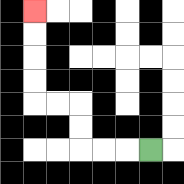{'start': '[6, 6]', 'end': '[1, 0]', 'path_directions': 'L,L,L,U,U,L,L,U,U,U,U', 'path_coordinates': '[[6, 6], [5, 6], [4, 6], [3, 6], [3, 5], [3, 4], [2, 4], [1, 4], [1, 3], [1, 2], [1, 1], [1, 0]]'}